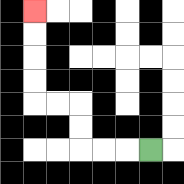{'start': '[6, 6]', 'end': '[1, 0]', 'path_directions': 'L,L,L,U,U,L,L,U,U,U,U', 'path_coordinates': '[[6, 6], [5, 6], [4, 6], [3, 6], [3, 5], [3, 4], [2, 4], [1, 4], [1, 3], [1, 2], [1, 1], [1, 0]]'}